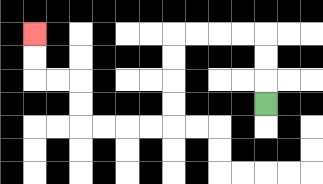{'start': '[11, 4]', 'end': '[1, 1]', 'path_directions': 'U,U,U,L,L,L,L,D,D,D,D,L,L,L,L,U,U,L,L,U,U', 'path_coordinates': '[[11, 4], [11, 3], [11, 2], [11, 1], [10, 1], [9, 1], [8, 1], [7, 1], [7, 2], [7, 3], [7, 4], [7, 5], [6, 5], [5, 5], [4, 5], [3, 5], [3, 4], [3, 3], [2, 3], [1, 3], [1, 2], [1, 1]]'}